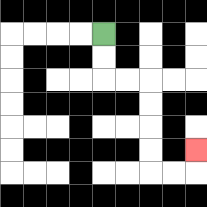{'start': '[4, 1]', 'end': '[8, 6]', 'path_directions': 'D,D,R,R,D,D,D,D,R,R,U', 'path_coordinates': '[[4, 1], [4, 2], [4, 3], [5, 3], [6, 3], [6, 4], [6, 5], [6, 6], [6, 7], [7, 7], [8, 7], [8, 6]]'}